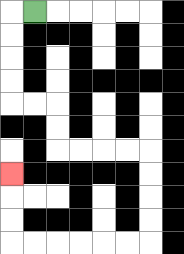{'start': '[1, 0]', 'end': '[0, 7]', 'path_directions': 'L,D,D,D,D,R,R,D,D,R,R,R,R,D,D,D,D,L,L,L,L,L,L,U,U,U', 'path_coordinates': '[[1, 0], [0, 0], [0, 1], [0, 2], [0, 3], [0, 4], [1, 4], [2, 4], [2, 5], [2, 6], [3, 6], [4, 6], [5, 6], [6, 6], [6, 7], [6, 8], [6, 9], [6, 10], [5, 10], [4, 10], [3, 10], [2, 10], [1, 10], [0, 10], [0, 9], [0, 8], [0, 7]]'}